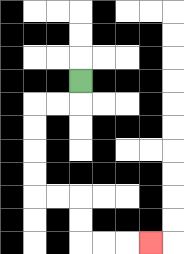{'start': '[3, 3]', 'end': '[6, 10]', 'path_directions': 'D,L,L,D,D,D,D,R,R,D,D,R,R,R', 'path_coordinates': '[[3, 3], [3, 4], [2, 4], [1, 4], [1, 5], [1, 6], [1, 7], [1, 8], [2, 8], [3, 8], [3, 9], [3, 10], [4, 10], [5, 10], [6, 10]]'}